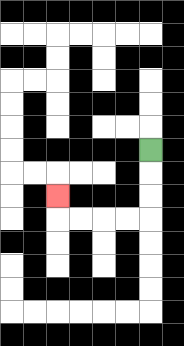{'start': '[6, 6]', 'end': '[2, 8]', 'path_directions': 'D,D,D,L,L,L,L,U', 'path_coordinates': '[[6, 6], [6, 7], [6, 8], [6, 9], [5, 9], [4, 9], [3, 9], [2, 9], [2, 8]]'}